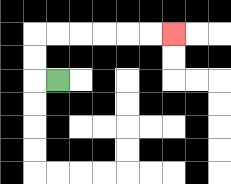{'start': '[2, 3]', 'end': '[7, 1]', 'path_directions': 'L,U,U,R,R,R,R,R,R', 'path_coordinates': '[[2, 3], [1, 3], [1, 2], [1, 1], [2, 1], [3, 1], [4, 1], [5, 1], [6, 1], [7, 1]]'}